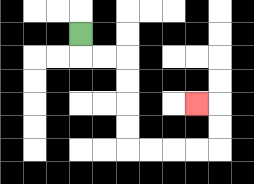{'start': '[3, 1]', 'end': '[8, 4]', 'path_directions': 'D,R,R,D,D,D,D,R,R,R,R,U,U,L', 'path_coordinates': '[[3, 1], [3, 2], [4, 2], [5, 2], [5, 3], [5, 4], [5, 5], [5, 6], [6, 6], [7, 6], [8, 6], [9, 6], [9, 5], [9, 4], [8, 4]]'}